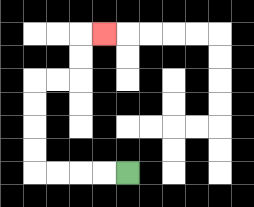{'start': '[5, 7]', 'end': '[4, 1]', 'path_directions': 'L,L,L,L,U,U,U,U,R,R,U,U,R', 'path_coordinates': '[[5, 7], [4, 7], [3, 7], [2, 7], [1, 7], [1, 6], [1, 5], [1, 4], [1, 3], [2, 3], [3, 3], [3, 2], [3, 1], [4, 1]]'}